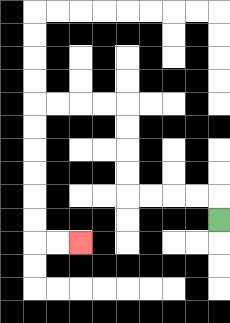{'start': '[9, 9]', 'end': '[3, 10]', 'path_directions': 'U,L,L,L,L,U,U,U,U,L,L,L,L,D,D,D,D,D,D,R,R', 'path_coordinates': '[[9, 9], [9, 8], [8, 8], [7, 8], [6, 8], [5, 8], [5, 7], [5, 6], [5, 5], [5, 4], [4, 4], [3, 4], [2, 4], [1, 4], [1, 5], [1, 6], [1, 7], [1, 8], [1, 9], [1, 10], [2, 10], [3, 10]]'}